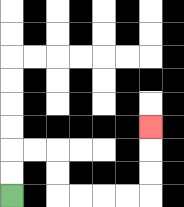{'start': '[0, 8]', 'end': '[6, 5]', 'path_directions': 'U,U,R,R,D,D,R,R,R,R,U,U,U', 'path_coordinates': '[[0, 8], [0, 7], [0, 6], [1, 6], [2, 6], [2, 7], [2, 8], [3, 8], [4, 8], [5, 8], [6, 8], [6, 7], [6, 6], [6, 5]]'}